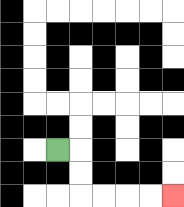{'start': '[2, 6]', 'end': '[7, 8]', 'path_directions': 'R,D,D,R,R,R,R', 'path_coordinates': '[[2, 6], [3, 6], [3, 7], [3, 8], [4, 8], [5, 8], [6, 8], [7, 8]]'}